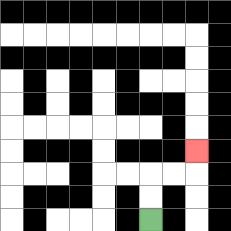{'start': '[6, 9]', 'end': '[8, 6]', 'path_directions': 'U,U,R,R,U', 'path_coordinates': '[[6, 9], [6, 8], [6, 7], [7, 7], [8, 7], [8, 6]]'}